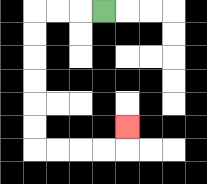{'start': '[4, 0]', 'end': '[5, 5]', 'path_directions': 'L,L,L,D,D,D,D,D,D,R,R,R,R,U', 'path_coordinates': '[[4, 0], [3, 0], [2, 0], [1, 0], [1, 1], [1, 2], [1, 3], [1, 4], [1, 5], [1, 6], [2, 6], [3, 6], [4, 6], [5, 6], [5, 5]]'}